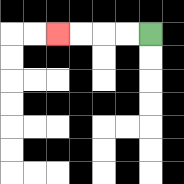{'start': '[6, 1]', 'end': '[2, 1]', 'path_directions': 'L,L,L,L', 'path_coordinates': '[[6, 1], [5, 1], [4, 1], [3, 1], [2, 1]]'}